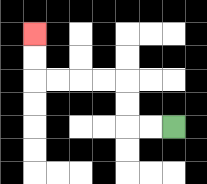{'start': '[7, 5]', 'end': '[1, 1]', 'path_directions': 'L,L,U,U,L,L,L,L,U,U', 'path_coordinates': '[[7, 5], [6, 5], [5, 5], [5, 4], [5, 3], [4, 3], [3, 3], [2, 3], [1, 3], [1, 2], [1, 1]]'}